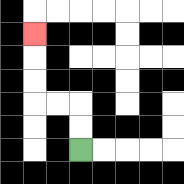{'start': '[3, 6]', 'end': '[1, 1]', 'path_directions': 'U,U,L,L,U,U,U', 'path_coordinates': '[[3, 6], [3, 5], [3, 4], [2, 4], [1, 4], [1, 3], [1, 2], [1, 1]]'}